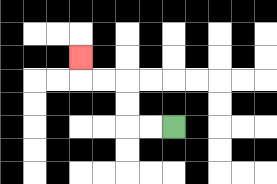{'start': '[7, 5]', 'end': '[3, 2]', 'path_directions': 'L,L,U,U,L,L,U', 'path_coordinates': '[[7, 5], [6, 5], [5, 5], [5, 4], [5, 3], [4, 3], [3, 3], [3, 2]]'}